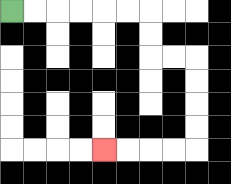{'start': '[0, 0]', 'end': '[4, 6]', 'path_directions': 'R,R,R,R,R,R,D,D,R,R,D,D,D,D,L,L,L,L', 'path_coordinates': '[[0, 0], [1, 0], [2, 0], [3, 0], [4, 0], [5, 0], [6, 0], [6, 1], [6, 2], [7, 2], [8, 2], [8, 3], [8, 4], [8, 5], [8, 6], [7, 6], [6, 6], [5, 6], [4, 6]]'}